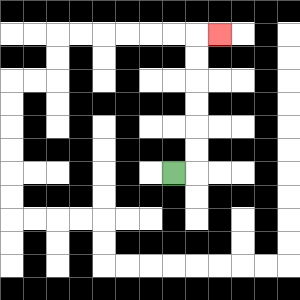{'start': '[7, 7]', 'end': '[9, 1]', 'path_directions': 'R,U,U,U,U,U,U,R', 'path_coordinates': '[[7, 7], [8, 7], [8, 6], [8, 5], [8, 4], [8, 3], [8, 2], [8, 1], [9, 1]]'}